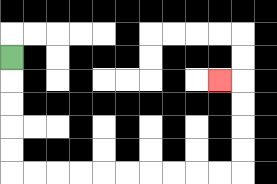{'start': '[0, 2]', 'end': '[9, 3]', 'path_directions': 'D,D,D,D,D,R,R,R,R,R,R,R,R,R,R,U,U,U,U,L', 'path_coordinates': '[[0, 2], [0, 3], [0, 4], [0, 5], [0, 6], [0, 7], [1, 7], [2, 7], [3, 7], [4, 7], [5, 7], [6, 7], [7, 7], [8, 7], [9, 7], [10, 7], [10, 6], [10, 5], [10, 4], [10, 3], [9, 3]]'}